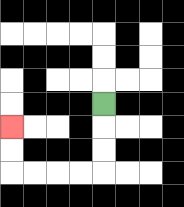{'start': '[4, 4]', 'end': '[0, 5]', 'path_directions': 'D,D,D,L,L,L,L,U,U', 'path_coordinates': '[[4, 4], [4, 5], [4, 6], [4, 7], [3, 7], [2, 7], [1, 7], [0, 7], [0, 6], [0, 5]]'}